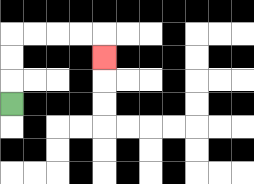{'start': '[0, 4]', 'end': '[4, 2]', 'path_directions': 'U,U,U,R,R,R,R,D', 'path_coordinates': '[[0, 4], [0, 3], [0, 2], [0, 1], [1, 1], [2, 1], [3, 1], [4, 1], [4, 2]]'}